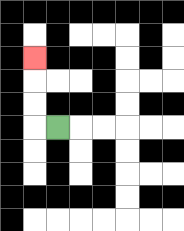{'start': '[2, 5]', 'end': '[1, 2]', 'path_directions': 'L,U,U,U', 'path_coordinates': '[[2, 5], [1, 5], [1, 4], [1, 3], [1, 2]]'}